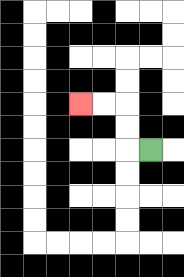{'start': '[6, 6]', 'end': '[3, 4]', 'path_directions': 'L,U,U,L,L', 'path_coordinates': '[[6, 6], [5, 6], [5, 5], [5, 4], [4, 4], [3, 4]]'}